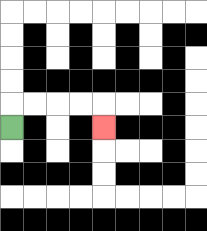{'start': '[0, 5]', 'end': '[4, 5]', 'path_directions': 'U,R,R,R,R,D', 'path_coordinates': '[[0, 5], [0, 4], [1, 4], [2, 4], [3, 4], [4, 4], [4, 5]]'}